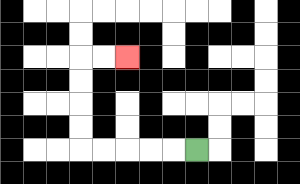{'start': '[8, 6]', 'end': '[5, 2]', 'path_directions': 'L,L,L,L,L,U,U,U,U,R,R', 'path_coordinates': '[[8, 6], [7, 6], [6, 6], [5, 6], [4, 6], [3, 6], [3, 5], [3, 4], [3, 3], [3, 2], [4, 2], [5, 2]]'}